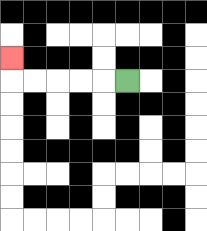{'start': '[5, 3]', 'end': '[0, 2]', 'path_directions': 'L,L,L,L,L,U', 'path_coordinates': '[[5, 3], [4, 3], [3, 3], [2, 3], [1, 3], [0, 3], [0, 2]]'}